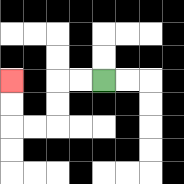{'start': '[4, 3]', 'end': '[0, 3]', 'path_directions': 'L,L,D,D,L,L,U,U', 'path_coordinates': '[[4, 3], [3, 3], [2, 3], [2, 4], [2, 5], [1, 5], [0, 5], [0, 4], [0, 3]]'}